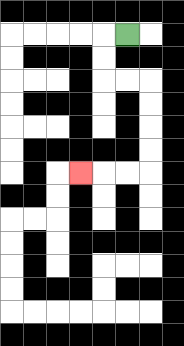{'start': '[5, 1]', 'end': '[3, 7]', 'path_directions': 'L,D,D,R,R,D,D,D,D,L,L,L', 'path_coordinates': '[[5, 1], [4, 1], [4, 2], [4, 3], [5, 3], [6, 3], [6, 4], [6, 5], [6, 6], [6, 7], [5, 7], [4, 7], [3, 7]]'}